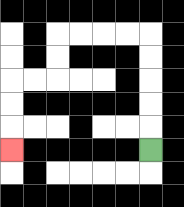{'start': '[6, 6]', 'end': '[0, 6]', 'path_directions': 'U,U,U,U,U,L,L,L,L,D,D,L,L,D,D,D', 'path_coordinates': '[[6, 6], [6, 5], [6, 4], [6, 3], [6, 2], [6, 1], [5, 1], [4, 1], [3, 1], [2, 1], [2, 2], [2, 3], [1, 3], [0, 3], [0, 4], [0, 5], [0, 6]]'}